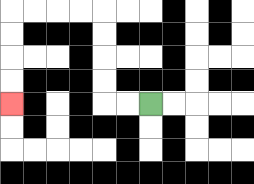{'start': '[6, 4]', 'end': '[0, 4]', 'path_directions': 'L,L,U,U,U,U,L,L,L,L,D,D,D,D', 'path_coordinates': '[[6, 4], [5, 4], [4, 4], [4, 3], [4, 2], [4, 1], [4, 0], [3, 0], [2, 0], [1, 0], [0, 0], [0, 1], [0, 2], [0, 3], [0, 4]]'}